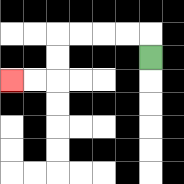{'start': '[6, 2]', 'end': '[0, 3]', 'path_directions': 'U,L,L,L,L,D,D,L,L', 'path_coordinates': '[[6, 2], [6, 1], [5, 1], [4, 1], [3, 1], [2, 1], [2, 2], [2, 3], [1, 3], [0, 3]]'}